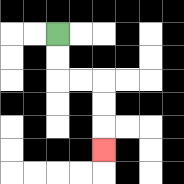{'start': '[2, 1]', 'end': '[4, 6]', 'path_directions': 'D,D,R,R,D,D,D', 'path_coordinates': '[[2, 1], [2, 2], [2, 3], [3, 3], [4, 3], [4, 4], [4, 5], [4, 6]]'}